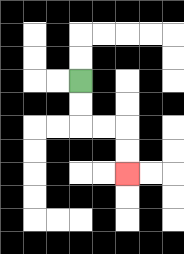{'start': '[3, 3]', 'end': '[5, 7]', 'path_directions': 'D,D,R,R,D,D', 'path_coordinates': '[[3, 3], [3, 4], [3, 5], [4, 5], [5, 5], [5, 6], [5, 7]]'}